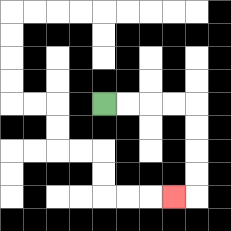{'start': '[4, 4]', 'end': '[7, 8]', 'path_directions': 'R,R,R,R,D,D,D,D,L', 'path_coordinates': '[[4, 4], [5, 4], [6, 4], [7, 4], [8, 4], [8, 5], [8, 6], [8, 7], [8, 8], [7, 8]]'}